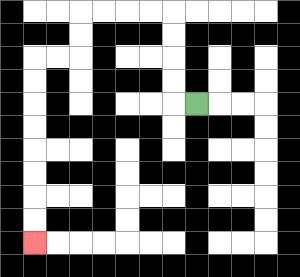{'start': '[8, 4]', 'end': '[1, 10]', 'path_directions': 'L,U,U,U,U,L,L,L,L,D,D,L,L,D,D,D,D,D,D,D,D', 'path_coordinates': '[[8, 4], [7, 4], [7, 3], [7, 2], [7, 1], [7, 0], [6, 0], [5, 0], [4, 0], [3, 0], [3, 1], [3, 2], [2, 2], [1, 2], [1, 3], [1, 4], [1, 5], [1, 6], [1, 7], [1, 8], [1, 9], [1, 10]]'}